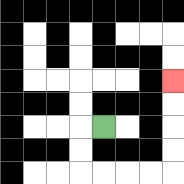{'start': '[4, 5]', 'end': '[7, 3]', 'path_directions': 'L,D,D,R,R,R,R,U,U,U,U', 'path_coordinates': '[[4, 5], [3, 5], [3, 6], [3, 7], [4, 7], [5, 7], [6, 7], [7, 7], [7, 6], [7, 5], [7, 4], [7, 3]]'}